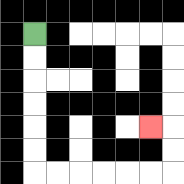{'start': '[1, 1]', 'end': '[6, 5]', 'path_directions': 'D,D,D,D,D,D,R,R,R,R,R,R,U,U,L', 'path_coordinates': '[[1, 1], [1, 2], [1, 3], [1, 4], [1, 5], [1, 6], [1, 7], [2, 7], [3, 7], [4, 7], [5, 7], [6, 7], [7, 7], [7, 6], [7, 5], [6, 5]]'}